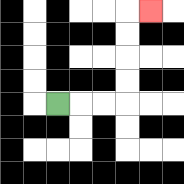{'start': '[2, 4]', 'end': '[6, 0]', 'path_directions': 'R,R,R,U,U,U,U,R', 'path_coordinates': '[[2, 4], [3, 4], [4, 4], [5, 4], [5, 3], [5, 2], [5, 1], [5, 0], [6, 0]]'}